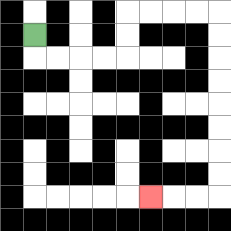{'start': '[1, 1]', 'end': '[6, 8]', 'path_directions': 'D,R,R,R,R,U,U,R,R,R,R,D,D,D,D,D,D,D,D,L,L,L', 'path_coordinates': '[[1, 1], [1, 2], [2, 2], [3, 2], [4, 2], [5, 2], [5, 1], [5, 0], [6, 0], [7, 0], [8, 0], [9, 0], [9, 1], [9, 2], [9, 3], [9, 4], [9, 5], [9, 6], [9, 7], [9, 8], [8, 8], [7, 8], [6, 8]]'}